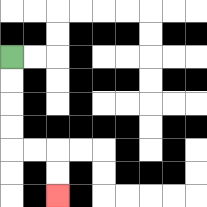{'start': '[0, 2]', 'end': '[2, 8]', 'path_directions': 'D,D,D,D,R,R,D,D', 'path_coordinates': '[[0, 2], [0, 3], [0, 4], [0, 5], [0, 6], [1, 6], [2, 6], [2, 7], [2, 8]]'}